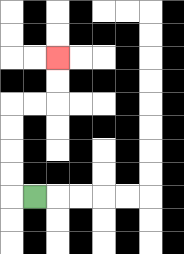{'start': '[1, 8]', 'end': '[2, 2]', 'path_directions': 'L,U,U,U,U,R,R,U,U', 'path_coordinates': '[[1, 8], [0, 8], [0, 7], [0, 6], [0, 5], [0, 4], [1, 4], [2, 4], [2, 3], [2, 2]]'}